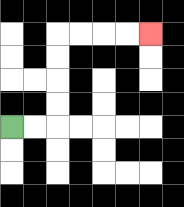{'start': '[0, 5]', 'end': '[6, 1]', 'path_directions': 'R,R,U,U,U,U,R,R,R,R', 'path_coordinates': '[[0, 5], [1, 5], [2, 5], [2, 4], [2, 3], [2, 2], [2, 1], [3, 1], [4, 1], [5, 1], [6, 1]]'}